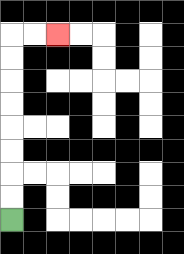{'start': '[0, 9]', 'end': '[2, 1]', 'path_directions': 'U,U,U,U,U,U,U,U,R,R', 'path_coordinates': '[[0, 9], [0, 8], [0, 7], [0, 6], [0, 5], [0, 4], [0, 3], [0, 2], [0, 1], [1, 1], [2, 1]]'}